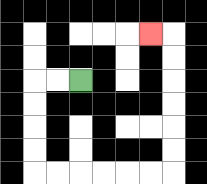{'start': '[3, 3]', 'end': '[6, 1]', 'path_directions': 'L,L,D,D,D,D,R,R,R,R,R,R,U,U,U,U,U,U,L', 'path_coordinates': '[[3, 3], [2, 3], [1, 3], [1, 4], [1, 5], [1, 6], [1, 7], [2, 7], [3, 7], [4, 7], [5, 7], [6, 7], [7, 7], [7, 6], [7, 5], [7, 4], [7, 3], [7, 2], [7, 1], [6, 1]]'}